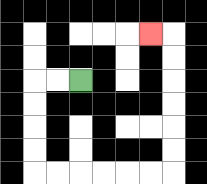{'start': '[3, 3]', 'end': '[6, 1]', 'path_directions': 'L,L,D,D,D,D,R,R,R,R,R,R,U,U,U,U,U,U,L', 'path_coordinates': '[[3, 3], [2, 3], [1, 3], [1, 4], [1, 5], [1, 6], [1, 7], [2, 7], [3, 7], [4, 7], [5, 7], [6, 7], [7, 7], [7, 6], [7, 5], [7, 4], [7, 3], [7, 2], [7, 1], [6, 1]]'}